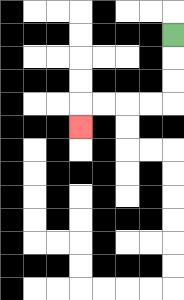{'start': '[7, 1]', 'end': '[3, 5]', 'path_directions': 'D,D,D,L,L,L,L,D', 'path_coordinates': '[[7, 1], [7, 2], [7, 3], [7, 4], [6, 4], [5, 4], [4, 4], [3, 4], [3, 5]]'}